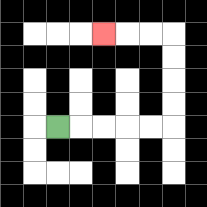{'start': '[2, 5]', 'end': '[4, 1]', 'path_directions': 'R,R,R,R,R,U,U,U,U,L,L,L', 'path_coordinates': '[[2, 5], [3, 5], [4, 5], [5, 5], [6, 5], [7, 5], [7, 4], [7, 3], [7, 2], [7, 1], [6, 1], [5, 1], [4, 1]]'}